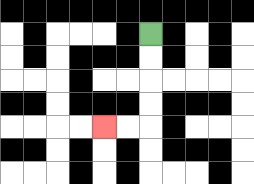{'start': '[6, 1]', 'end': '[4, 5]', 'path_directions': 'D,D,D,D,L,L', 'path_coordinates': '[[6, 1], [6, 2], [6, 3], [6, 4], [6, 5], [5, 5], [4, 5]]'}